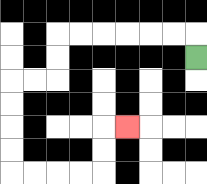{'start': '[8, 2]', 'end': '[5, 5]', 'path_directions': 'U,L,L,L,L,L,L,D,D,L,L,D,D,D,D,R,R,R,R,U,U,R', 'path_coordinates': '[[8, 2], [8, 1], [7, 1], [6, 1], [5, 1], [4, 1], [3, 1], [2, 1], [2, 2], [2, 3], [1, 3], [0, 3], [0, 4], [0, 5], [0, 6], [0, 7], [1, 7], [2, 7], [3, 7], [4, 7], [4, 6], [4, 5], [5, 5]]'}